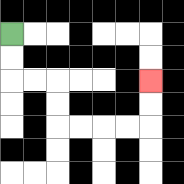{'start': '[0, 1]', 'end': '[6, 3]', 'path_directions': 'D,D,R,R,D,D,R,R,R,R,U,U', 'path_coordinates': '[[0, 1], [0, 2], [0, 3], [1, 3], [2, 3], [2, 4], [2, 5], [3, 5], [4, 5], [5, 5], [6, 5], [6, 4], [6, 3]]'}